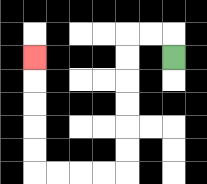{'start': '[7, 2]', 'end': '[1, 2]', 'path_directions': 'U,L,L,D,D,D,D,D,D,L,L,L,L,U,U,U,U,U', 'path_coordinates': '[[7, 2], [7, 1], [6, 1], [5, 1], [5, 2], [5, 3], [5, 4], [5, 5], [5, 6], [5, 7], [4, 7], [3, 7], [2, 7], [1, 7], [1, 6], [1, 5], [1, 4], [1, 3], [1, 2]]'}